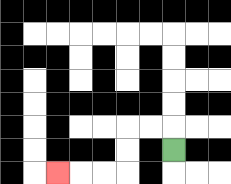{'start': '[7, 6]', 'end': '[2, 7]', 'path_directions': 'U,L,L,D,D,L,L,L', 'path_coordinates': '[[7, 6], [7, 5], [6, 5], [5, 5], [5, 6], [5, 7], [4, 7], [3, 7], [2, 7]]'}